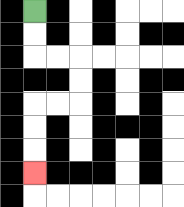{'start': '[1, 0]', 'end': '[1, 7]', 'path_directions': 'D,D,R,R,D,D,L,L,D,D,D', 'path_coordinates': '[[1, 0], [1, 1], [1, 2], [2, 2], [3, 2], [3, 3], [3, 4], [2, 4], [1, 4], [1, 5], [1, 6], [1, 7]]'}